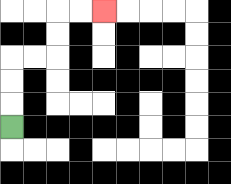{'start': '[0, 5]', 'end': '[4, 0]', 'path_directions': 'U,U,U,R,R,U,U,R,R', 'path_coordinates': '[[0, 5], [0, 4], [0, 3], [0, 2], [1, 2], [2, 2], [2, 1], [2, 0], [3, 0], [4, 0]]'}